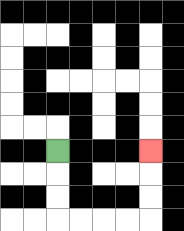{'start': '[2, 6]', 'end': '[6, 6]', 'path_directions': 'D,D,D,R,R,R,R,U,U,U', 'path_coordinates': '[[2, 6], [2, 7], [2, 8], [2, 9], [3, 9], [4, 9], [5, 9], [6, 9], [6, 8], [6, 7], [6, 6]]'}